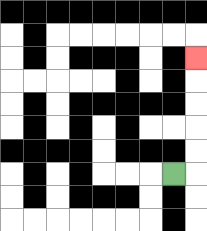{'start': '[7, 7]', 'end': '[8, 2]', 'path_directions': 'R,U,U,U,U,U', 'path_coordinates': '[[7, 7], [8, 7], [8, 6], [8, 5], [8, 4], [8, 3], [8, 2]]'}